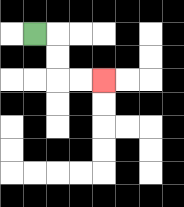{'start': '[1, 1]', 'end': '[4, 3]', 'path_directions': 'R,D,D,R,R', 'path_coordinates': '[[1, 1], [2, 1], [2, 2], [2, 3], [3, 3], [4, 3]]'}